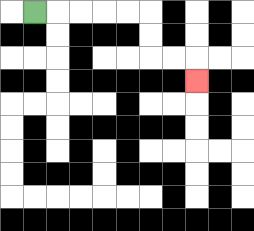{'start': '[1, 0]', 'end': '[8, 3]', 'path_directions': 'R,R,R,R,R,D,D,R,R,D', 'path_coordinates': '[[1, 0], [2, 0], [3, 0], [4, 0], [5, 0], [6, 0], [6, 1], [6, 2], [7, 2], [8, 2], [8, 3]]'}